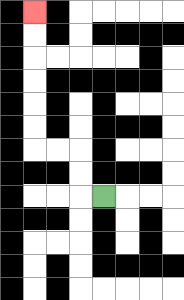{'start': '[4, 8]', 'end': '[1, 0]', 'path_directions': 'L,U,U,L,L,U,U,U,U,U,U', 'path_coordinates': '[[4, 8], [3, 8], [3, 7], [3, 6], [2, 6], [1, 6], [1, 5], [1, 4], [1, 3], [1, 2], [1, 1], [1, 0]]'}